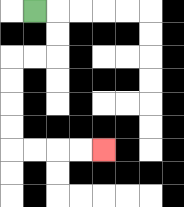{'start': '[1, 0]', 'end': '[4, 6]', 'path_directions': 'R,D,D,L,L,D,D,D,D,R,R,R,R', 'path_coordinates': '[[1, 0], [2, 0], [2, 1], [2, 2], [1, 2], [0, 2], [0, 3], [0, 4], [0, 5], [0, 6], [1, 6], [2, 6], [3, 6], [4, 6]]'}